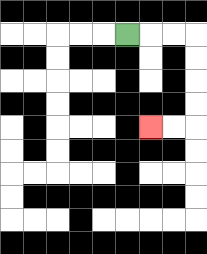{'start': '[5, 1]', 'end': '[6, 5]', 'path_directions': 'R,R,R,D,D,D,D,L,L', 'path_coordinates': '[[5, 1], [6, 1], [7, 1], [8, 1], [8, 2], [8, 3], [8, 4], [8, 5], [7, 5], [6, 5]]'}